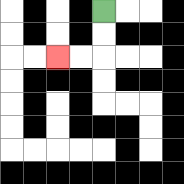{'start': '[4, 0]', 'end': '[2, 2]', 'path_directions': 'D,D,L,L', 'path_coordinates': '[[4, 0], [4, 1], [4, 2], [3, 2], [2, 2]]'}